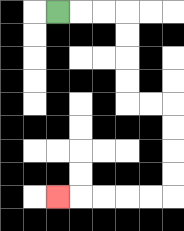{'start': '[2, 0]', 'end': '[2, 8]', 'path_directions': 'R,R,R,D,D,D,D,R,R,D,D,D,D,L,L,L,L,L', 'path_coordinates': '[[2, 0], [3, 0], [4, 0], [5, 0], [5, 1], [5, 2], [5, 3], [5, 4], [6, 4], [7, 4], [7, 5], [7, 6], [7, 7], [7, 8], [6, 8], [5, 8], [4, 8], [3, 8], [2, 8]]'}